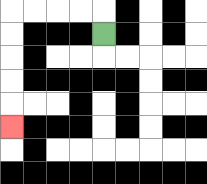{'start': '[4, 1]', 'end': '[0, 5]', 'path_directions': 'U,L,L,L,L,D,D,D,D,D', 'path_coordinates': '[[4, 1], [4, 0], [3, 0], [2, 0], [1, 0], [0, 0], [0, 1], [0, 2], [0, 3], [0, 4], [0, 5]]'}